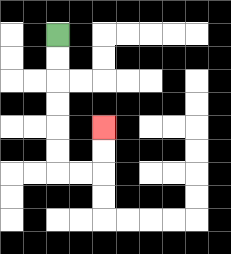{'start': '[2, 1]', 'end': '[4, 5]', 'path_directions': 'D,D,D,D,D,D,R,R,U,U', 'path_coordinates': '[[2, 1], [2, 2], [2, 3], [2, 4], [2, 5], [2, 6], [2, 7], [3, 7], [4, 7], [4, 6], [4, 5]]'}